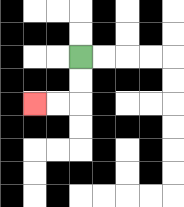{'start': '[3, 2]', 'end': '[1, 4]', 'path_directions': 'D,D,L,L', 'path_coordinates': '[[3, 2], [3, 3], [3, 4], [2, 4], [1, 4]]'}